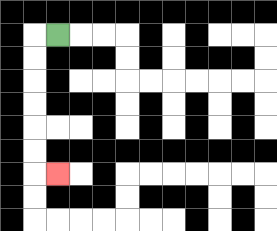{'start': '[2, 1]', 'end': '[2, 7]', 'path_directions': 'L,D,D,D,D,D,D,R', 'path_coordinates': '[[2, 1], [1, 1], [1, 2], [1, 3], [1, 4], [1, 5], [1, 6], [1, 7], [2, 7]]'}